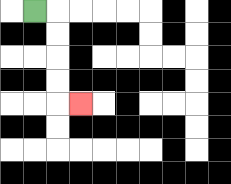{'start': '[1, 0]', 'end': '[3, 4]', 'path_directions': 'R,D,D,D,D,R', 'path_coordinates': '[[1, 0], [2, 0], [2, 1], [2, 2], [2, 3], [2, 4], [3, 4]]'}